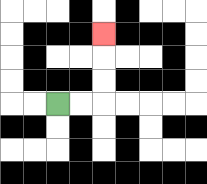{'start': '[2, 4]', 'end': '[4, 1]', 'path_directions': 'R,R,U,U,U', 'path_coordinates': '[[2, 4], [3, 4], [4, 4], [4, 3], [4, 2], [4, 1]]'}